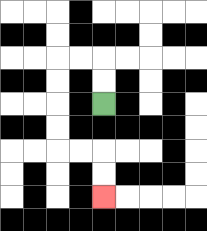{'start': '[4, 4]', 'end': '[4, 8]', 'path_directions': 'U,U,L,L,D,D,D,D,R,R,D,D', 'path_coordinates': '[[4, 4], [4, 3], [4, 2], [3, 2], [2, 2], [2, 3], [2, 4], [2, 5], [2, 6], [3, 6], [4, 6], [4, 7], [4, 8]]'}